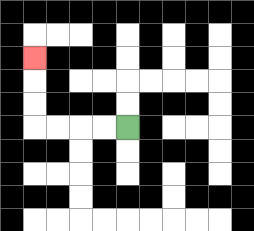{'start': '[5, 5]', 'end': '[1, 2]', 'path_directions': 'L,L,L,L,U,U,U', 'path_coordinates': '[[5, 5], [4, 5], [3, 5], [2, 5], [1, 5], [1, 4], [1, 3], [1, 2]]'}